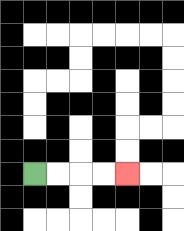{'start': '[1, 7]', 'end': '[5, 7]', 'path_directions': 'R,R,R,R', 'path_coordinates': '[[1, 7], [2, 7], [3, 7], [4, 7], [5, 7]]'}